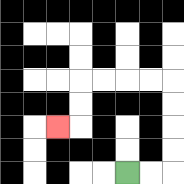{'start': '[5, 7]', 'end': '[2, 5]', 'path_directions': 'R,R,U,U,U,U,L,L,L,L,D,D,L', 'path_coordinates': '[[5, 7], [6, 7], [7, 7], [7, 6], [7, 5], [7, 4], [7, 3], [6, 3], [5, 3], [4, 3], [3, 3], [3, 4], [3, 5], [2, 5]]'}